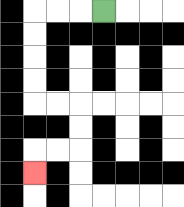{'start': '[4, 0]', 'end': '[1, 7]', 'path_directions': 'L,L,L,D,D,D,D,R,R,D,D,L,L,D', 'path_coordinates': '[[4, 0], [3, 0], [2, 0], [1, 0], [1, 1], [1, 2], [1, 3], [1, 4], [2, 4], [3, 4], [3, 5], [3, 6], [2, 6], [1, 6], [1, 7]]'}